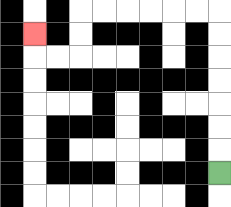{'start': '[9, 7]', 'end': '[1, 1]', 'path_directions': 'U,U,U,U,U,U,U,L,L,L,L,L,L,D,D,L,L,U', 'path_coordinates': '[[9, 7], [9, 6], [9, 5], [9, 4], [9, 3], [9, 2], [9, 1], [9, 0], [8, 0], [7, 0], [6, 0], [5, 0], [4, 0], [3, 0], [3, 1], [3, 2], [2, 2], [1, 2], [1, 1]]'}